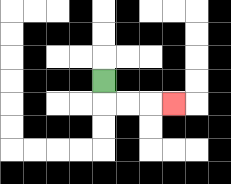{'start': '[4, 3]', 'end': '[7, 4]', 'path_directions': 'D,R,R,R', 'path_coordinates': '[[4, 3], [4, 4], [5, 4], [6, 4], [7, 4]]'}